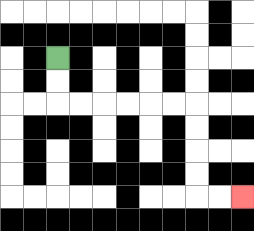{'start': '[2, 2]', 'end': '[10, 8]', 'path_directions': 'D,D,R,R,R,R,R,R,D,D,D,D,R,R', 'path_coordinates': '[[2, 2], [2, 3], [2, 4], [3, 4], [4, 4], [5, 4], [6, 4], [7, 4], [8, 4], [8, 5], [8, 6], [8, 7], [8, 8], [9, 8], [10, 8]]'}